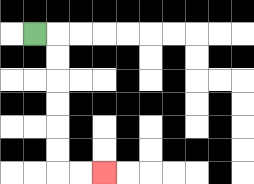{'start': '[1, 1]', 'end': '[4, 7]', 'path_directions': 'R,D,D,D,D,D,D,R,R', 'path_coordinates': '[[1, 1], [2, 1], [2, 2], [2, 3], [2, 4], [2, 5], [2, 6], [2, 7], [3, 7], [4, 7]]'}